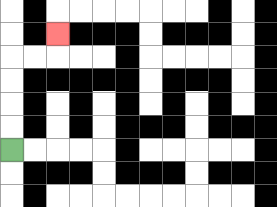{'start': '[0, 6]', 'end': '[2, 1]', 'path_directions': 'U,U,U,U,R,R,U', 'path_coordinates': '[[0, 6], [0, 5], [0, 4], [0, 3], [0, 2], [1, 2], [2, 2], [2, 1]]'}